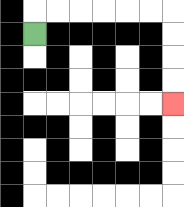{'start': '[1, 1]', 'end': '[7, 4]', 'path_directions': 'U,R,R,R,R,R,R,D,D,D,D', 'path_coordinates': '[[1, 1], [1, 0], [2, 0], [3, 0], [4, 0], [5, 0], [6, 0], [7, 0], [7, 1], [7, 2], [7, 3], [7, 4]]'}